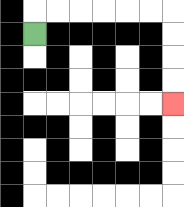{'start': '[1, 1]', 'end': '[7, 4]', 'path_directions': 'U,R,R,R,R,R,R,D,D,D,D', 'path_coordinates': '[[1, 1], [1, 0], [2, 0], [3, 0], [4, 0], [5, 0], [6, 0], [7, 0], [7, 1], [7, 2], [7, 3], [7, 4]]'}